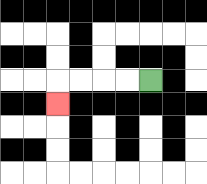{'start': '[6, 3]', 'end': '[2, 4]', 'path_directions': 'L,L,L,L,D', 'path_coordinates': '[[6, 3], [5, 3], [4, 3], [3, 3], [2, 3], [2, 4]]'}